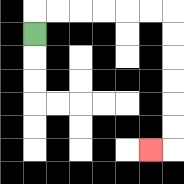{'start': '[1, 1]', 'end': '[6, 6]', 'path_directions': 'U,R,R,R,R,R,R,D,D,D,D,D,D,L', 'path_coordinates': '[[1, 1], [1, 0], [2, 0], [3, 0], [4, 0], [5, 0], [6, 0], [7, 0], [7, 1], [7, 2], [7, 3], [7, 4], [7, 5], [7, 6], [6, 6]]'}